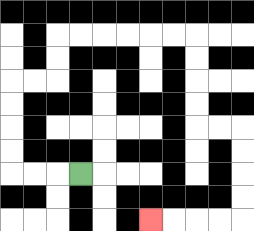{'start': '[3, 7]', 'end': '[6, 9]', 'path_directions': 'L,L,L,U,U,U,U,R,R,U,U,R,R,R,R,R,R,D,D,D,D,R,R,D,D,D,D,L,L,L,L', 'path_coordinates': '[[3, 7], [2, 7], [1, 7], [0, 7], [0, 6], [0, 5], [0, 4], [0, 3], [1, 3], [2, 3], [2, 2], [2, 1], [3, 1], [4, 1], [5, 1], [6, 1], [7, 1], [8, 1], [8, 2], [8, 3], [8, 4], [8, 5], [9, 5], [10, 5], [10, 6], [10, 7], [10, 8], [10, 9], [9, 9], [8, 9], [7, 9], [6, 9]]'}